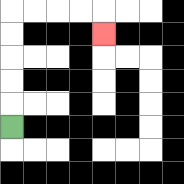{'start': '[0, 5]', 'end': '[4, 1]', 'path_directions': 'U,U,U,U,U,R,R,R,R,D', 'path_coordinates': '[[0, 5], [0, 4], [0, 3], [0, 2], [0, 1], [0, 0], [1, 0], [2, 0], [3, 0], [4, 0], [4, 1]]'}